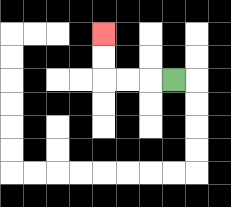{'start': '[7, 3]', 'end': '[4, 1]', 'path_directions': 'L,L,L,U,U', 'path_coordinates': '[[7, 3], [6, 3], [5, 3], [4, 3], [4, 2], [4, 1]]'}